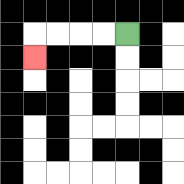{'start': '[5, 1]', 'end': '[1, 2]', 'path_directions': 'L,L,L,L,D', 'path_coordinates': '[[5, 1], [4, 1], [3, 1], [2, 1], [1, 1], [1, 2]]'}